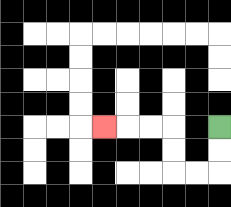{'start': '[9, 5]', 'end': '[4, 5]', 'path_directions': 'D,D,L,L,U,U,L,L,L', 'path_coordinates': '[[9, 5], [9, 6], [9, 7], [8, 7], [7, 7], [7, 6], [7, 5], [6, 5], [5, 5], [4, 5]]'}